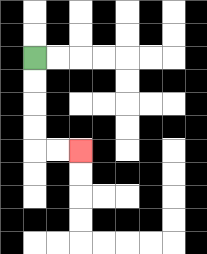{'start': '[1, 2]', 'end': '[3, 6]', 'path_directions': 'D,D,D,D,R,R', 'path_coordinates': '[[1, 2], [1, 3], [1, 4], [1, 5], [1, 6], [2, 6], [3, 6]]'}